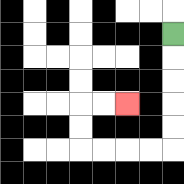{'start': '[7, 1]', 'end': '[5, 4]', 'path_directions': 'D,D,D,D,D,L,L,L,L,U,U,R,R', 'path_coordinates': '[[7, 1], [7, 2], [7, 3], [7, 4], [7, 5], [7, 6], [6, 6], [5, 6], [4, 6], [3, 6], [3, 5], [3, 4], [4, 4], [5, 4]]'}